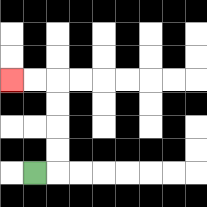{'start': '[1, 7]', 'end': '[0, 3]', 'path_directions': 'R,U,U,U,U,L,L', 'path_coordinates': '[[1, 7], [2, 7], [2, 6], [2, 5], [2, 4], [2, 3], [1, 3], [0, 3]]'}